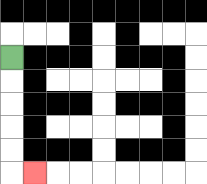{'start': '[0, 2]', 'end': '[1, 7]', 'path_directions': 'D,D,D,D,D,R', 'path_coordinates': '[[0, 2], [0, 3], [0, 4], [0, 5], [0, 6], [0, 7], [1, 7]]'}